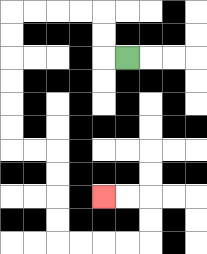{'start': '[5, 2]', 'end': '[4, 8]', 'path_directions': 'L,U,U,L,L,L,L,D,D,D,D,D,D,R,R,D,D,D,D,R,R,R,R,U,U,L,L', 'path_coordinates': '[[5, 2], [4, 2], [4, 1], [4, 0], [3, 0], [2, 0], [1, 0], [0, 0], [0, 1], [0, 2], [0, 3], [0, 4], [0, 5], [0, 6], [1, 6], [2, 6], [2, 7], [2, 8], [2, 9], [2, 10], [3, 10], [4, 10], [5, 10], [6, 10], [6, 9], [6, 8], [5, 8], [4, 8]]'}